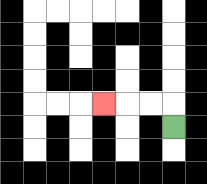{'start': '[7, 5]', 'end': '[4, 4]', 'path_directions': 'U,L,L,L', 'path_coordinates': '[[7, 5], [7, 4], [6, 4], [5, 4], [4, 4]]'}